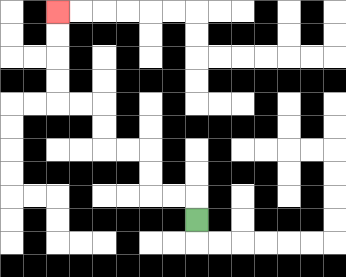{'start': '[8, 9]', 'end': '[2, 0]', 'path_directions': 'U,L,L,U,U,L,L,U,U,L,L,U,U,U,U', 'path_coordinates': '[[8, 9], [8, 8], [7, 8], [6, 8], [6, 7], [6, 6], [5, 6], [4, 6], [4, 5], [4, 4], [3, 4], [2, 4], [2, 3], [2, 2], [2, 1], [2, 0]]'}